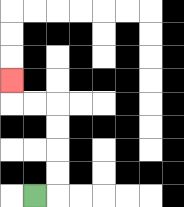{'start': '[1, 8]', 'end': '[0, 3]', 'path_directions': 'R,U,U,U,U,L,L,U', 'path_coordinates': '[[1, 8], [2, 8], [2, 7], [2, 6], [2, 5], [2, 4], [1, 4], [0, 4], [0, 3]]'}